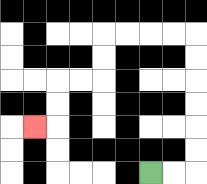{'start': '[6, 7]', 'end': '[1, 5]', 'path_directions': 'R,R,U,U,U,U,U,U,L,L,L,L,D,D,L,L,D,D,L', 'path_coordinates': '[[6, 7], [7, 7], [8, 7], [8, 6], [8, 5], [8, 4], [8, 3], [8, 2], [8, 1], [7, 1], [6, 1], [5, 1], [4, 1], [4, 2], [4, 3], [3, 3], [2, 3], [2, 4], [2, 5], [1, 5]]'}